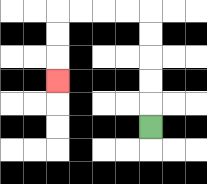{'start': '[6, 5]', 'end': '[2, 3]', 'path_directions': 'U,U,U,U,U,L,L,L,L,D,D,D', 'path_coordinates': '[[6, 5], [6, 4], [6, 3], [6, 2], [6, 1], [6, 0], [5, 0], [4, 0], [3, 0], [2, 0], [2, 1], [2, 2], [2, 3]]'}